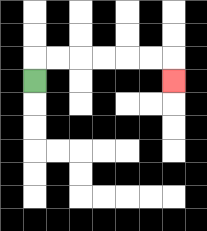{'start': '[1, 3]', 'end': '[7, 3]', 'path_directions': 'U,R,R,R,R,R,R,D', 'path_coordinates': '[[1, 3], [1, 2], [2, 2], [3, 2], [4, 2], [5, 2], [6, 2], [7, 2], [7, 3]]'}